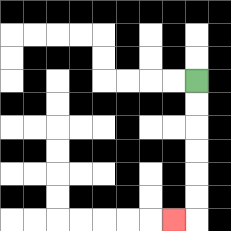{'start': '[8, 3]', 'end': '[7, 9]', 'path_directions': 'D,D,D,D,D,D,L', 'path_coordinates': '[[8, 3], [8, 4], [8, 5], [8, 6], [8, 7], [8, 8], [8, 9], [7, 9]]'}